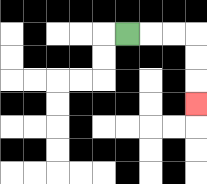{'start': '[5, 1]', 'end': '[8, 4]', 'path_directions': 'R,R,R,D,D,D', 'path_coordinates': '[[5, 1], [6, 1], [7, 1], [8, 1], [8, 2], [8, 3], [8, 4]]'}